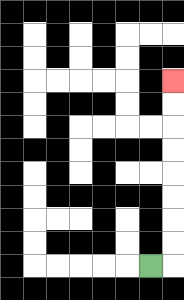{'start': '[6, 11]', 'end': '[7, 3]', 'path_directions': 'R,U,U,U,U,U,U,U,U', 'path_coordinates': '[[6, 11], [7, 11], [7, 10], [7, 9], [7, 8], [7, 7], [7, 6], [7, 5], [7, 4], [7, 3]]'}